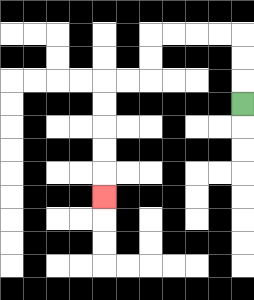{'start': '[10, 4]', 'end': '[4, 8]', 'path_directions': 'U,U,U,L,L,L,L,D,D,L,L,D,D,D,D,D', 'path_coordinates': '[[10, 4], [10, 3], [10, 2], [10, 1], [9, 1], [8, 1], [7, 1], [6, 1], [6, 2], [6, 3], [5, 3], [4, 3], [4, 4], [4, 5], [4, 6], [4, 7], [4, 8]]'}